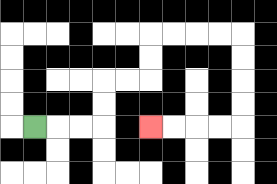{'start': '[1, 5]', 'end': '[6, 5]', 'path_directions': 'R,R,R,U,U,R,R,U,U,R,R,R,R,D,D,D,D,L,L,L,L', 'path_coordinates': '[[1, 5], [2, 5], [3, 5], [4, 5], [4, 4], [4, 3], [5, 3], [6, 3], [6, 2], [6, 1], [7, 1], [8, 1], [9, 1], [10, 1], [10, 2], [10, 3], [10, 4], [10, 5], [9, 5], [8, 5], [7, 5], [6, 5]]'}